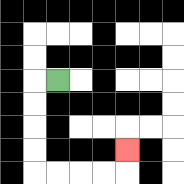{'start': '[2, 3]', 'end': '[5, 6]', 'path_directions': 'L,D,D,D,D,R,R,R,R,U', 'path_coordinates': '[[2, 3], [1, 3], [1, 4], [1, 5], [1, 6], [1, 7], [2, 7], [3, 7], [4, 7], [5, 7], [5, 6]]'}